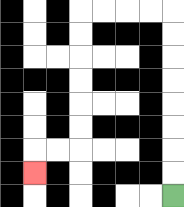{'start': '[7, 8]', 'end': '[1, 7]', 'path_directions': 'U,U,U,U,U,U,U,U,L,L,L,L,D,D,D,D,D,D,L,L,D', 'path_coordinates': '[[7, 8], [7, 7], [7, 6], [7, 5], [7, 4], [7, 3], [7, 2], [7, 1], [7, 0], [6, 0], [5, 0], [4, 0], [3, 0], [3, 1], [3, 2], [3, 3], [3, 4], [3, 5], [3, 6], [2, 6], [1, 6], [1, 7]]'}